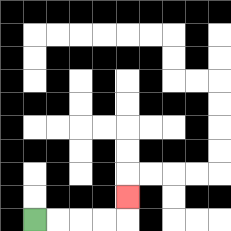{'start': '[1, 9]', 'end': '[5, 8]', 'path_directions': 'R,R,R,R,U', 'path_coordinates': '[[1, 9], [2, 9], [3, 9], [4, 9], [5, 9], [5, 8]]'}